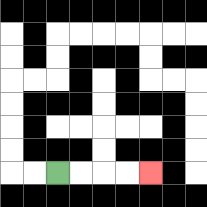{'start': '[2, 7]', 'end': '[6, 7]', 'path_directions': 'R,R,R,R', 'path_coordinates': '[[2, 7], [3, 7], [4, 7], [5, 7], [6, 7]]'}